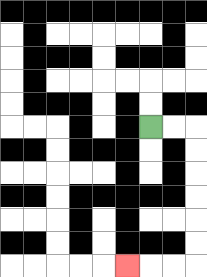{'start': '[6, 5]', 'end': '[5, 11]', 'path_directions': 'R,R,D,D,D,D,D,D,L,L,L', 'path_coordinates': '[[6, 5], [7, 5], [8, 5], [8, 6], [8, 7], [8, 8], [8, 9], [8, 10], [8, 11], [7, 11], [6, 11], [5, 11]]'}